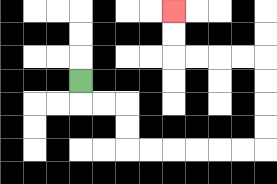{'start': '[3, 3]', 'end': '[7, 0]', 'path_directions': 'D,R,R,D,D,R,R,R,R,R,R,U,U,U,U,L,L,L,L,U,U', 'path_coordinates': '[[3, 3], [3, 4], [4, 4], [5, 4], [5, 5], [5, 6], [6, 6], [7, 6], [8, 6], [9, 6], [10, 6], [11, 6], [11, 5], [11, 4], [11, 3], [11, 2], [10, 2], [9, 2], [8, 2], [7, 2], [7, 1], [7, 0]]'}